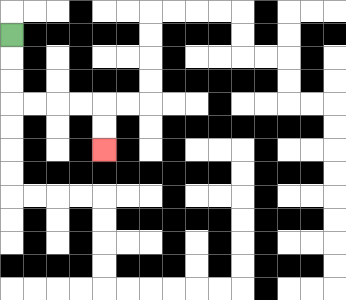{'start': '[0, 1]', 'end': '[4, 6]', 'path_directions': 'D,D,D,R,R,R,R,D,D', 'path_coordinates': '[[0, 1], [0, 2], [0, 3], [0, 4], [1, 4], [2, 4], [3, 4], [4, 4], [4, 5], [4, 6]]'}